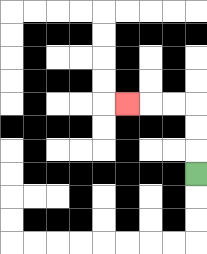{'start': '[8, 7]', 'end': '[5, 4]', 'path_directions': 'U,U,U,L,L,L', 'path_coordinates': '[[8, 7], [8, 6], [8, 5], [8, 4], [7, 4], [6, 4], [5, 4]]'}